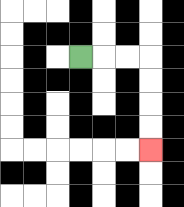{'start': '[3, 2]', 'end': '[6, 6]', 'path_directions': 'R,R,R,D,D,D,D', 'path_coordinates': '[[3, 2], [4, 2], [5, 2], [6, 2], [6, 3], [6, 4], [6, 5], [6, 6]]'}